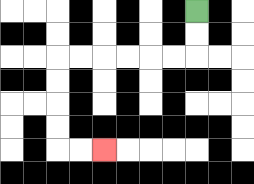{'start': '[8, 0]', 'end': '[4, 6]', 'path_directions': 'D,D,L,L,L,L,L,L,D,D,D,D,R,R', 'path_coordinates': '[[8, 0], [8, 1], [8, 2], [7, 2], [6, 2], [5, 2], [4, 2], [3, 2], [2, 2], [2, 3], [2, 4], [2, 5], [2, 6], [3, 6], [4, 6]]'}